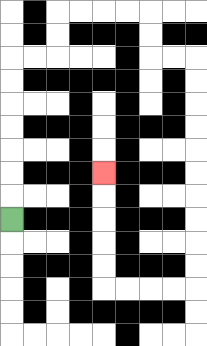{'start': '[0, 9]', 'end': '[4, 7]', 'path_directions': 'U,U,U,U,U,U,U,R,R,U,U,R,R,R,R,D,D,R,R,D,D,D,D,D,D,D,D,D,D,L,L,L,L,U,U,U,U,U', 'path_coordinates': '[[0, 9], [0, 8], [0, 7], [0, 6], [0, 5], [0, 4], [0, 3], [0, 2], [1, 2], [2, 2], [2, 1], [2, 0], [3, 0], [4, 0], [5, 0], [6, 0], [6, 1], [6, 2], [7, 2], [8, 2], [8, 3], [8, 4], [8, 5], [8, 6], [8, 7], [8, 8], [8, 9], [8, 10], [8, 11], [8, 12], [7, 12], [6, 12], [5, 12], [4, 12], [4, 11], [4, 10], [4, 9], [4, 8], [4, 7]]'}